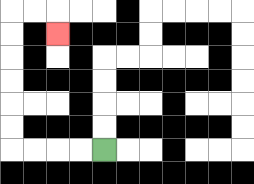{'start': '[4, 6]', 'end': '[2, 1]', 'path_directions': 'L,L,L,L,U,U,U,U,U,U,R,R,D', 'path_coordinates': '[[4, 6], [3, 6], [2, 6], [1, 6], [0, 6], [0, 5], [0, 4], [0, 3], [0, 2], [0, 1], [0, 0], [1, 0], [2, 0], [2, 1]]'}